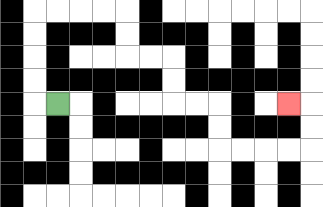{'start': '[2, 4]', 'end': '[12, 4]', 'path_directions': 'L,U,U,U,U,R,R,R,R,D,D,R,R,D,D,R,R,D,D,R,R,R,R,U,U,L', 'path_coordinates': '[[2, 4], [1, 4], [1, 3], [1, 2], [1, 1], [1, 0], [2, 0], [3, 0], [4, 0], [5, 0], [5, 1], [5, 2], [6, 2], [7, 2], [7, 3], [7, 4], [8, 4], [9, 4], [9, 5], [9, 6], [10, 6], [11, 6], [12, 6], [13, 6], [13, 5], [13, 4], [12, 4]]'}